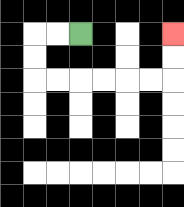{'start': '[3, 1]', 'end': '[7, 1]', 'path_directions': 'L,L,D,D,R,R,R,R,R,R,U,U', 'path_coordinates': '[[3, 1], [2, 1], [1, 1], [1, 2], [1, 3], [2, 3], [3, 3], [4, 3], [5, 3], [6, 3], [7, 3], [7, 2], [7, 1]]'}